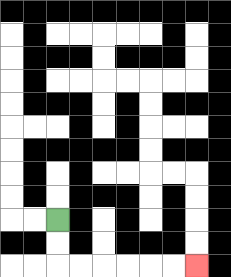{'start': '[2, 9]', 'end': '[8, 11]', 'path_directions': 'D,D,R,R,R,R,R,R', 'path_coordinates': '[[2, 9], [2, 10], [2, 11], [3, 11], [4, 11], [5, 11], [6, 11], [7, 11], [8, 11]]'}